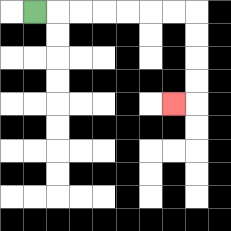{'start': '[1, 0]', 'end': '[7, 4]', 'path_directions': 'R,R,R,R,R,R,R,D,D,D,D,L', 'path_coordinates': '[[1, 0], [2, 0], [3, 0], [4, 0], [5, 0], [6, 0], [7, 0], [8, 0], [8, 1], [8, 2], [8, 3], [8, 4], [7, 4]]'}